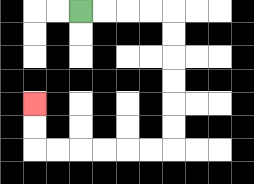{'start': '[3, 0]', 'end': '[1, 4]', 'path_directions': 'R,R,R,R,D,D,D,D,D,D,L,L,L,L,L,L,U,U', 'path_coordinates': '[[3, 0], [4, 0], [5, 0], [6, 0], [7, 0], [7, 1], [7, 2], [7, 3], [7, 4], [7, 5], [7, 6], [6, 6], [5, 6], [4, 6], [3, 6], [2, 6], [1, 6], [1, 5], [1, 4]]'}